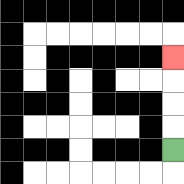{'start': '[7, 6]', 'end': '[7, 2]', 'path_directions': 'U,U,U,U', 'path_coordinates': '[[7, 6], [7, 5], [7, 4], [7, 3], [7, 2]]'}